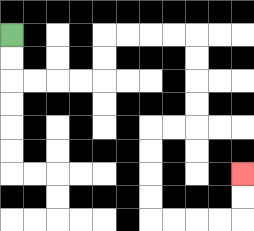{'start': '[0, 1]', 'end': '[10, 7]', 'path_directions': 'D,D,R,R,R,R,U,U,R,R,R,R,D,D,D,D,L,L,D,D,D,D,R,R,R,R,U,U', 'path_coordinates': '[[0, 1], [0, 2], [0, 3], [1, 3], [2, 3], [3, 3], [4, 3], [4, 2], [4, 1], [5, 1], [6, 1], [7, 1], [8, 1], [8, 2], [8, 3], [8, 4], [8, 5], [7, 5], [6, 5], [6, 6], [6, 7], [6, 8], [6, 9], [7, 9], [8, 9], [9, 9], [10, 9], [10, 8], [10, 7]]'}